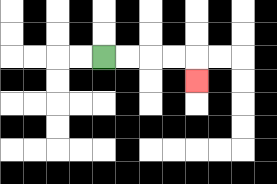{'start': '[4, 2]', 'end': '[8, 3]', 'path_directions': 'R,R,R,R,D', 'path_coordinates': '[[4, 2], [5, 2], [6, 2], [7, 2], [8, 2], [8, 3]]'}